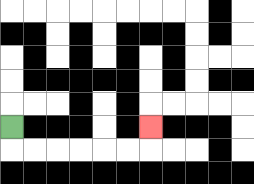{'start': '[0, 5]', 'end': '[6, 5]', 'path_directions': 'D,R,R,R,R,R,R,U', 'path_coordinates': '[[0, 5], [0, 6], [1, 6], [2, 6], [3, 6], [4, 6], [5, 6], [6, 6], [6, 5]]'}